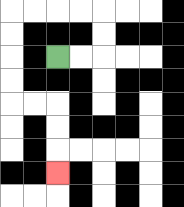{'start': '[2, 2]', 'end': '[2, 7]', 'path_directions': 'R,R,U,U,L,L,L,L,D,D,D,D,R,R,D,D,D', 'path_coordinates': '[[2, 2], [3, 2], [4, 2], [4, 1], [4, 0], [3, 0], [2, 0], [1, 0], [0, 0], [0, 1], [0, 2], [0, 3], [0, 4], [1, 4], [2, 4], [2, 5], [2, 6], [2, 7]]'}